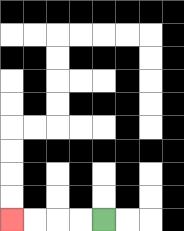{'start': '[4, 9]', 'end': '[0, 9]', 'path_directions': 'L,L,L,L', 'path_coordinates': '[[4, 9], [3, 9], [2, 9], [1, 9], [0, 9]]'}